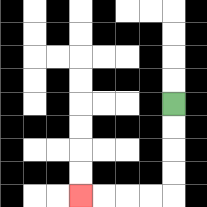{'start': '[7, 4]', 'end': '[3, 8]', 'path_directions': 'D,D,D,D,L,L,L,L', 'path_coordinates': '[[7, 4], [7, 5], [7, 6], [7, 7], [7, 8], [6, 8], [5, 8], [4, 8], [3, 8]]'}